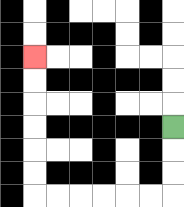{'start': '[7, 5]', 'end': '[1, 2]', 'path_directions': 'D,D,D,L,L,L,L,L,L,U,U,U,U,U,U', 'path_coordinates': '[[7, 5], [7, 6], [7, 7], [7, 8], [6, 8], [5, 8], [4, 8], [3, 8], [2, 8], [1, 8], [1, 7], [1, 6], [1, 5], [1, 4], [1, 3], [1, 2]]'}